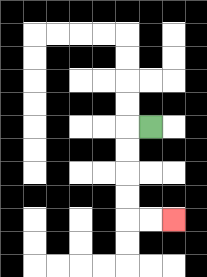{'start': '[6, 5]', 'end': '[7, 9]', 'path_directions': 'L,D,D,D,D,R,R', 'path_coordinates': '[[6, 5], [5, 5], [5, 6], [5, 7], [5, 8], [5, 9], [6, 9], [7, 9]]'}